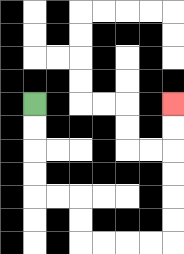{'start': '[1, 4]', 'end': '[7, 4]', 'path_directions': 'D,D,D,D,R,R,D,D,R,R,R,R,U,U,U,U,U,U', 'path_coordinates': '[[1, 4], [1, 5], [1, 6], [1, 7], [1, 8], [2, 8], [3, 8], [3, 9], [3, 10], [4, 10], [5, 10], [6, 10], [7, 10], [7, 9], [7, 8], [7, 7], [7, 6], [7, 5], [7, 4]]'}